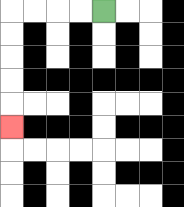{'start': '[4, 0]', 'end': '[0, 5]', 'path_directions': 'L,L,L,L,D,D,D,D,D', 'path_coordinates': '[[4, 0], [3, 0], [2, 0], [1, 0], [0, 0], [0, 1], [0, 2], [0, 3], [0, 4], [0, 5]]'}